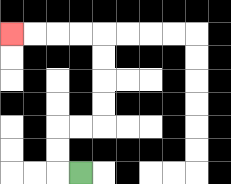{'start': '[3, 7]', 'end': '[0, 1]', 'path_directions': 'L,U,U,R,R,U,U,U,U,L,L,L,L', 'path_coordinates': '[[3, 7], [2, 7], [2, 6], [2, 5], [3, 5], [4, 5], [4, 4], [4, 3], [4, 2], [4, 1], [3, 1], [2, 1], [1, 1], [0, 1]]'}